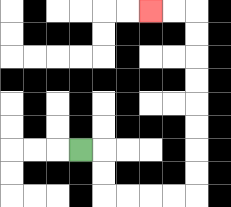{'start': '[3, 6]', 'end': '[6, 0]', 'path_directions': 'R,D,D,R,R,R,R,U,U,U,U,U,U,U,U,L,L', 'path_coordinates': '[[3, 6], [4, 6], [4, 7], [4, 8], [5, 8], [6, 8], [7, 8], [8, 8], [8, 7], [8, 6], [8, 5], [8, 4], [8, 3], [8, 2], [8, 1], [8, 0], [7, 0], [6, 0]]'}